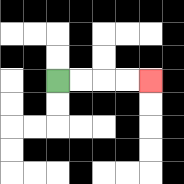{'start': '[2, 3]', 'end': '[6, 3]', 'path_directions': 'R,R,R,R', 'path_coordinates': '[[2, 3], [3, 3], [4, 3], [5, 3], [6, 3]]'}